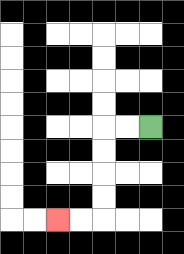{'start': '[6, 5]', 'end': '[2, 9]', 'path_directions': 'L,L,D,D,D,D,L,L', 'path_coordinates': '[[6, 5], [5, 5], [4, 5], [4, 6], [4, 7], [4, 8], [4, 9], [3, 9], [2, 9]]'}